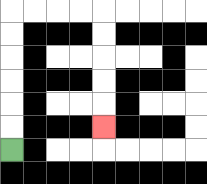{'start': '[0, 6]', 'end': '[4, 5]', 'path_directions': 'U,U,U,U,U,U,R,R,R,R,D,D,D,D,D', 'path_coordinates': '[[0, 6], [0, 5], [0, 4], [0, 3], [0, 2], [0, 1], [0, 0], [1, 0], [2, 0], [3, 0], [4, 0], [4, 1], [4, 2], [4, 3], [4, 4], [4, 5]]'}